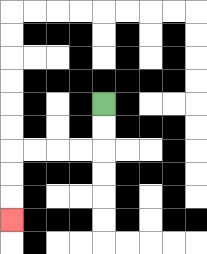{'start': '[4, 4]', 'end': '[0, 9]', 'path_directions': 'D,D,L,L,L,L,D,D,D', 'path_coordinates': '[[4, 4], [4, 5], [4, 6], [3, 6], [2, 6], [1, 6], [0, 6], [0, 7], [0, 8], [0, 9]]'}